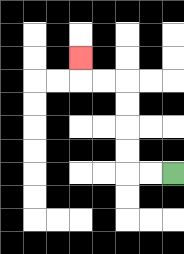{'start': '[7, 7]', 'end': '[3, 2]', 'path_directions': 'L,L,U,U,U,U,L,L,U', 'path_coordinates': '[[7, 7], [6, 7], [5, 7], [5, 6], [5, 5], [5, 4], [5, 3], [4, 3], [3, 3], [3, 2]]'}